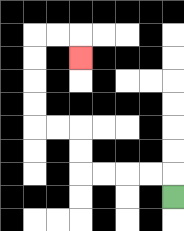{'start': '[7, 8]', 'end': '[3, 2]', 'path_directions': 'U,L,L,L,L,U,U,L,L,U,U,U,U,R,R,D', 'path_coordinates': '[[7, 8], [7, 7], [6, 7], [5, 7], [4, 7], [3, 7], [3, 6], [3, 5], [2, 5], [1, 5], [1, 4], [1, 3], [1, 2], [1, 1], [2, 1], [3, 1], [3, 2]]'}